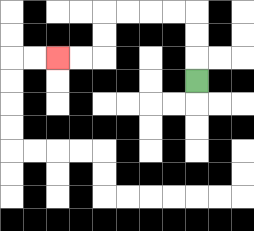{'start': '[8, 3]', 'end': '[2, 2]', 'path_directions': 'U,U,U,L,L,L,L,D,D,L,L', 'path_coordinates': '[[8, 3], [8, 2], [8, 1], [8, 0], [7, 0], [6, 0], [5, 0], [4, 0], [4, 1], [4, 2], [3, 2], [2, 2]]'}